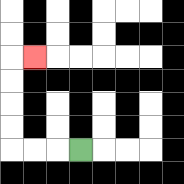{'start': '[3, 6]', 'end': '[1, 2]', 'path_directions': 'L,L,L,U,U,U,U,R', 'path_coordinates': '[[3, 6], [2, 6], [1, 6], [0, 6], [0, 5], [0, 4], [0, 3], [0, 2], [1, 2]]'}